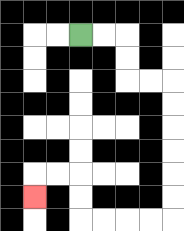{'start': '[3, 1]', 'end': '[1, 8]', 'path_directions': 'R,R,D,D,R,R,D,D,D,D,D,D,L,L,L,L,U,U,L,L,D', 'path_coordinates': '[[3, 1], [4, 1], [5, 1], [5, 2], [5, 3], [6, 3], [7, 3], [7, 4], [7, 5], [7, 6], [7, 7], [7, 8], [7, 9], [6, 9], [5, 9], [4, 9], [3, 9], [3, 8], [3, 7], [2, 7], [1, 7], [1, 8]]'}